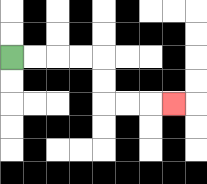{'start': '[0, 2]', 'end': '[7, 4]', 'path_directions': 'R,R,R,R,D,D,R,R,R', 'path_coordinates': '[[0, 2], [1, 2], [2, 2], [3, 2], [4, 2], [4, 3], [4, 4], [5, 4], [6, 4], [7, 4]]'}